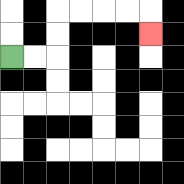{'start': '[0, 2]', 'end': '[6, 1]', 'path_directions': 'R,R,U,U,R,R,R,R,D', 'path_coordinates': '[[0, 2], [1, 2], [2, 2], [2, 1], [2, 0], [3, 0], [4, 0], [5, 0], [6, 0], [6, 1]]'}